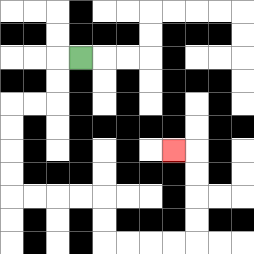{'start': '[3, 2]', 'end': '[7, 6]', 'path_directions': 'L,D,D,L,L,D,D,D,D,R,R,R,R,D,D,R,R,R,R,U,U,U,U,L', 'path_coordinates': '[[3, 2], [2, 2], [2, 3], [2, 4], [1, 4], [0, 4], [0, 5], [0, 6], [0, 7], [0, 8], [1, 8], [2, 8], [3, 8], [4, 8], [4, 9], [4, 10], [5, 10], [6, 10], [7, 10], [8, 10], [8, 9], [8, 8], [8, 7], [8, 6], [7, 6]]'}